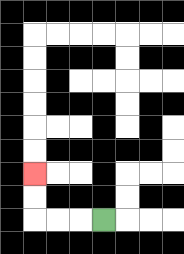{'start': '[4, 9]', 'end': '[1, 7]', 'path_directions': 'L,L,L,U,U', 'path_coordinates': '[[4, 9], [3, 9], [2, 9], [1, 9], [1, 8], [1, 7]]'}